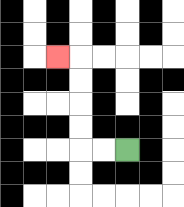{'start': '[5, 6]', 'end': '[2, 2]', 'path_directions': 'L,L,U,U,U,U,L', 'path_coordinates': '[[5, 6], [4, 6], [3, 6], [3, 5], [3, 4], [3, 3], [3, 2], [2, 2]]'}